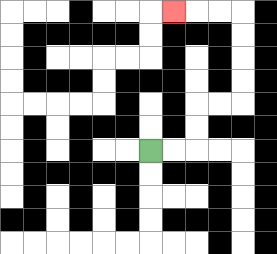{'start': '[6, 6]', 'end': '[7, 0]', 'path_directions': 'R,R,U,U,R,R,U,U,U,U,L,L,L', 'path_coordinates': '[[6, 6], [7, 6], [8, 6], [8, 5], [8, 4], [9, 4], [10, 4], [10, 3], [10, 2], [10, 1], [10, 0], [9, 0], [8, 0], [7, 0]]'}